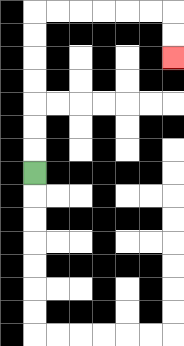{'start': '[1, 7]', 'end': '[7, 2]', 'path_directions': 'U,U,U,U,U,U,U,R,R,R,R,R,R,D,D', 'path_coordinates': '[[1, 7], [1, 6], [1, 5], [1, 4], [1, 3], [1, 2], [1, 1], [1, 0], [2, 0], [3, 0], [4, 0], [5, 0], [6, 0], [7, 0], [7, 1], [7, 2]]'}